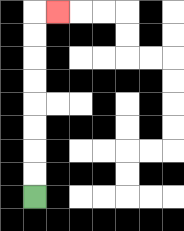{'start': '[1, 8]', 'end': '[2, 0]', 'path_directions': 'U,U,U,U,U,U,U,U,R', 'path_coordinates': '[[1, 8], [1, 7], [1, 6], [1, 5], [1, 4], [1, 3], [1, 2], [1, 1], [1, 0], [2, 0]]'}